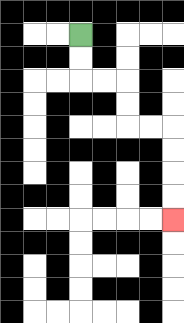{'start': '[3, 1]', 'end': '[7, 9]', 'path_directions': 'D,D,R,R,D,D,R,R,D,D,D,D', 'path_coordinates': '[[3, 1], [3, 2], [3, 3], [4, 3], [5, 3], [5, 4], [5, 5], [6, 5], [7, 5], [7, 6], [7, 7], [7, 8], [7, 9]]'}